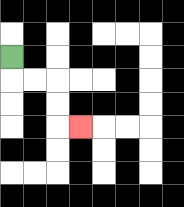{'start': '[0, 2]', 'end': '[3, 5]', 'path_directions': 'D,R,R,D,D,R', 'path_coordinates': '[[0, 2], [0, 3], [1, 3], [2, 3], [2, 4], [2, 5], [3, 5]]'}